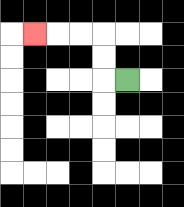{'start': '[5, 3]', 'end': '[1, 1]', 'path_directions': 'L,U,U,L,L,L', 'path_coordinates': '[[5, 3], [4, 3], [4, 2], [4, 1], [3, 1], [2, 1], [1, 1]]'}